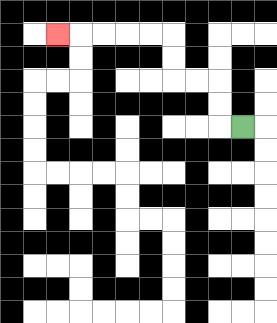{'start': '[10, 5]', 'end': '[2, 1]', 'path_directions': 'L,U,U,L,L,U,U,L,L,L,L,L', 'path_coordinates': '[[10, 5], [9, 5], [9, 4], [9, 3], [8, 3], [7, 3], [7, 2], [7, 1], [6, 1], [5, 1], [4, 1], [3, 1], [2, 1]]'}